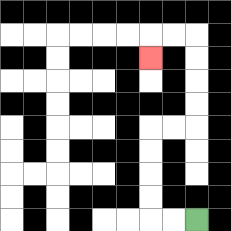{'start': '[8, 9]', 'end': '[6, 2]', 'path_directions': 'L,L,U,U,U,U,R,R,U,U,U,U,L,L,D', 'path_coordinates': '[[8, 9], [7, 9], [6, 9], [6, 8], [6, 7], [6, 6], [6, 5], [7, 5], [8, 5], [8, 4], [8, 3], [8, 2], [8, 1], [7, 1], [6, 1], [6, 2]]'}